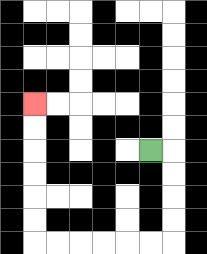{'start': '[6, 6]', 'end': '[1, 4]', 'path_directions': 'R,D,D,D,D,L,L,L,L,L,L,U,U,U,U,U,U', 'path_coordinates': '[[6, 6], [7, 6], [7, 7], [7, 8], [7, 9], [7, 10], [6, 10], [5, 10], [4, 10], [3, 10], [2, 10], [1, 10], [1, 9], [1, 8], [1, 7], [1, 6], [1, 5], [1, 4]]'}